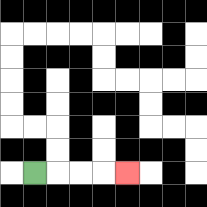{'start': '[1, 7]', 'end': '[5, 7]', 'path_directions': 'R,R,R,R', 'path_coordinates': '[[1, 7], [2, 7], [3, 7], [4, 7], [5, 7]]'}